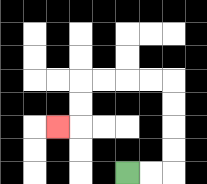{'start': '[5, 7]', 'end': '[2, 5]', 'path_directions': 'R,R,U,U,U,U,L,L,L,L,D,D,L', 'path_coordinates': '[[5, 7], [6, 7], [7, 7], [7, 6], [7, 5], [7, 4], [7, 3], [6, 3], [5, 3], [4, 3], [3, 3], [3, 4], [3, 5], [2, 5]]'}